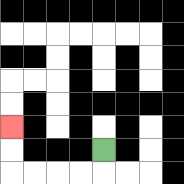{'start': '[4, 6]', 'end': '[0, 5]', 'path_directions': 'D,L,L,L,L,U,U', 'path_coordinates': '[[4, 6], [4, 7], [3, 7], [2, 7], [1, 7], [0, 7], [0, 6], [0, 5]]'}